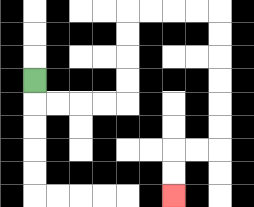{'start': '[1, 3]', 'end': '[7, 8]', 'path_directions': 'D,R,R,R,R,U,U,U,U,R,R,R,R,D,D,D,D,D,D,L,L,D,D', 'path_coordinates': '[[1, 3], [1, 4], [2, 4], [3, 4], [4, 4], [5, 4], [5, 3], [5, 2], [5, 1], [5, 0], [6, 0], [7, 0], [8, 0], [9, 0], [9, 1], [9, 2], [9, 3], [9, 4], [9, 5], [9, 6], [8, 6], [7, 6], [7, 7], [7, 8]]'}